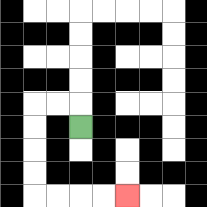{'start': '[3, 5]', 'end': '[5, 8]', 'path_directions': 'U,L,L,D,D,D,D,R,R,R,R', 'path_coordinates': '[[3, 5], [3, 4], [2, 4], [1, 4], [1, 5], [1, 6], [1, 7], [1, 8], [2, 8], [3, 8], [4, 8], [5, 8]]'}